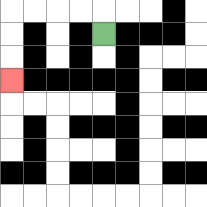{'start': '[4, 1]', 'end': '[0, 3]', 'path_directions': 'U,L,L,L,L,D,D,D', 'path_coordinates': '[[4, 1], [4, 0], [3, 0], [2, 0], [1, 0], [0, 0], [0, 1], [0, 2], [0, 3]]'}